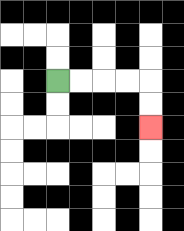{'start': '[2, 3]', 'end': '[6, 5]', 'path_directions': 'R,R,R,R,D,D', 'path_coordinates': '[[2, 3], [3, 3], [4, 3], [5, 3], [6, 3], [6, 4], [6, 5]]'}